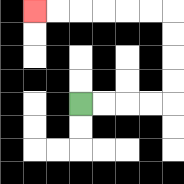{'start': '[3, 4]', 'end': '[1, 0]', 'path_directions': 'R,R,R,R,U,U,U,U,L,L,L,L,L,L', 'path_coordinates': '[[3, 4], [4, 4], [5, 4], [6, 4], [7, 4], [7, 3], [7, 2], [7, 1], [7, 0], [6, 0], [5, 0], [4, 0], [3, 0], [2, 0], [1, 0]]'}